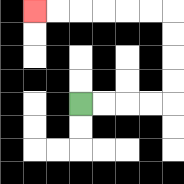{'start': '[3, 4]', 'end': '[1, 0]', 'path_directions': 'R,R,R,R,U,U,U,U,L,L,L,L,L,L', 'path_coordinates': '[[3, 4], [4, 4], [5, 4], [6, 4], [7, 4], [7, 3], [7, 2], [7, 1], [7, 0], [6, 0], [5, 0], [4, 0], [3, 0], [2, 0], [1, 0]]'}